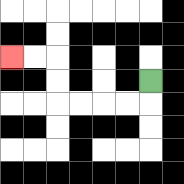{'start': '[6, 3]', 'end': '[0, 2]', 'path_directions': 'D,L,L,L,L,U,U,L,L', 'path_coordinates': '[[6, 3], [6, 4], [5, 4], [4, 4], [3, 4], [2, 4], [2, 3], [2, 2], [1, 2], [0, 2]]'}